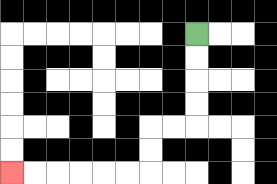{'start': '[8, 1]', 'end': '[0, 7]', 'path_directions': 'D,D,D,D,L,L,D,D,L,L,L,L,L,L', 'path_coordinates': '[[8, 1], [8, 2], [8, 3], [8, 4], [8, 5], [7, 5], [6, 5], [6, 6], [6, 7], [5, 7], [4, 7], [3, 7], [2, 7], [1, 7], [0, 7]]'}